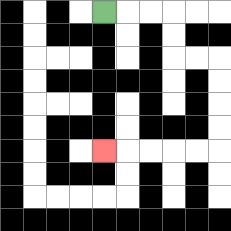{'start': '[4, 0]', 'end': '[4, 6]', 'path_directions': 'R,R,R,D,D,R,R,D,D,D,D,L,L,L,L,L', 'path_coordinates': '[[4, 0], [5, 0], [6, 0], [7, 0], [7, 1], [7, 2], [8, 2], [9, 2], [9, 3], [9, 4], [9, 5], [9, 6], [8, 6], [7, 6], [6, 6], [5, 6], [4, 6]]'}